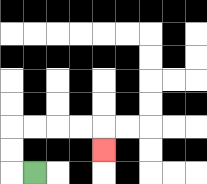{'start': '[1, 7]', 'end': '[4, 6]', 'path_directions': 'L,U,U,R,R,R,R,D', 'path_coordinates': '[[1, 7], [0, 7], [0, 6], [0, 5], [1, 5], [2, 5], [3, 5], [4, 5], [4, 6]]'}